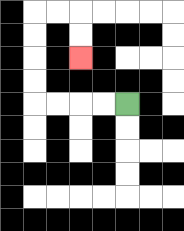{'start': '[5, 4]', 'end': '[3, 2]', 'path_directions': 'L,L,L,L,U,U,U,U,R,R,D,D', 'path_coordinates': '[[5, 4], [4, 4], [3, 4], [2, 4], [1, 4], [1, 3], [1, 2], [1, 1], [1, 0], [2, 0], [3, 0], [3, 1], [3, 2]]'}